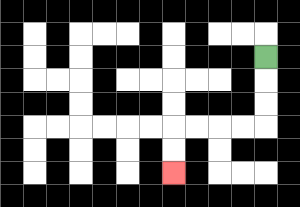{'start': '[11, 2]', 'end': '[7, 7]', 'path_directions': 'D,D,D,L,L,L,L,D,D', 'path_coordinates': '[[11, 2], [11, 3], [11, 4], [11, 5], [10, 5], [9, 5], [8, 5], [7, 5], [7, 6], [7, 7]]'}